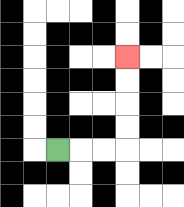{'start': '[2, 6]', 'end': '[5, 2]', 'path_directions': 'R,R,R,U,U,U,U', 'path_coordinates': '[[2, 6], [3, 6], [4, 6], [5, 6], [5, 5], [5, 4], [5, 3], [5, 2]]'}